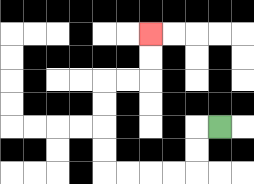{'start': '[9, 5]', 'end': '[6, 1]', 'path_directions': 'L,D,D,L,L,L,L,U,U,U,U,R,R,U,U', 'path_coordinates': '[[9, 5], [8, 5], [8, 6], [8, 7], [7, 7], [6, 7], [5, 7], [4, 7], [4, 6], [4, 5], [4, 4], [4, 3], [5, 3], [6, 3], [6, 2], [6, 1]]'}